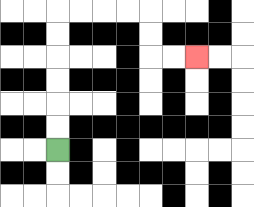{'start': '[2, 6]', 'end': '[8, 2]', 'path_directions': 'U,U,U,U,U,U,R,R,R,R,D,D,R,R', 'path_coordinates': '[[2, 6], [2, 5], [2, 4], [2, 3], [2, 2], [2, 1], [2, 0], [3, 0], [4, 0], [5, 0], [6, 0], [6, 1], [6, 2], [7, 2], [8, 2]]'}